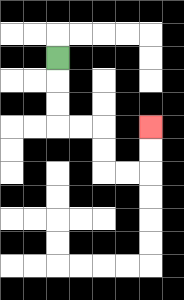{'start': '[2, 2]', 'end': '[6, 5]', 'path_directions': 'D,D,D,R,R,D,D,R,R,U,U', 'path_coordinates': '[[2, 2], [2, 3], [2, 4], [2, 5], [3, 5], [4, 5], [4, 6], [4, 7], [5, 7], [6, 7], [6, 6], [6, 5]]'}